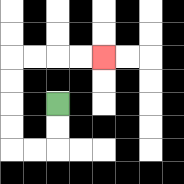{'start': '[2, 4]', 'end': '[4, 2]', 'path_directions': 'D,D,L,L,U,U,U,U,R,R,R,R', 'path_coordinates': '[[2, 4], [2, 5], [2, 6], [1, 6], [0, 6], [0, 5], [0, 4], [0, 3], [0, 2], [1, 2], [2, 2], [3, 2], [4, 2]]'}